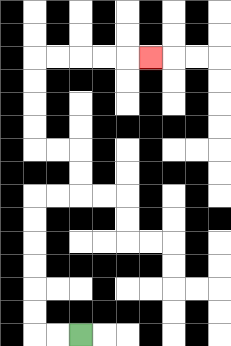{'start': '[3, 14]', 'end': '[6, 2]', 'path_directions': 'L,L,U,U,U,U,U,U,R,R,U,U,L,L,U,U,U,U,R,R,R,R,R', 'path_coordinates': '[[3, 14], [2, 14], [1, 14], [1, 13], [1, 12], [1, 11], [1, 10], [1, 9], [1, 8], [2, 8], [3, 8], [3, 7], [3, 6], [2, 6], [1, 6], [1, 5], [1, 4], [1, 3], [1, 2], [2, 2], [3, 2], [4, 2], [5, 2], [6, 2]]'}